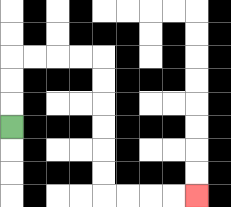{'start': '[0, 5]', 'end': '[8, 8]', 'path_directions': 'U,U,U,R,R,R,R,D,D,D,D,D,D,R,R,R,R', 'path_coordinates': '[[0, 5], [0, 4], [0, 3], [0, 2], [1, 2], [2, 2], [3, 2], [4, 2], [4, 3], [4, 4], [4, 5], [4, 6], [4, 7], [4, 8], [5, 8], [6, 8], [7, 8], [8, 8]]'}